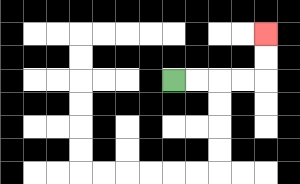{'start': '[7, 3]', 'end': '[11, 1]', 'path_directions': 'R,R,R,R,U,U', 'path_coordinates': '[[7, 3], [8, 3], [9, 3], [10, 3], [11, 3], [11, 2], [11, 1]]'}